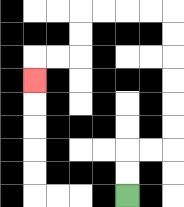{'start': '[5, 8]', 'end': '[1, 3]', 'path_directions': 'U,U,R,R,U,U,U,U,U,U,L,L,L,L,D,D,L,L,D', 'path_coordinates': '[[5, 8], [5, 7], [5, 6], [6, 6], [7, 6], [7, 5], [7, 4], [7, 3], [7, 2], [7, 1], [7, 0], [6, 0], [5, 0], [4, 0], [3, 0], [3, 1], [3, 2], [2, 2], [1, 2], [1, 3]]'}